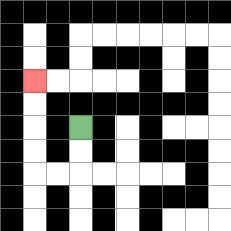{'start': '[3, 5]', 'end': '[1, 3]', 'path_directions': 'D,D,L,L,U,U,U,U', 'path_coordinates': '[[3, 5], [3, 6], [3, 7], [2, 7], [1, 7], [1, 6], [1, 5], [1, 4], [1, 3]]'}